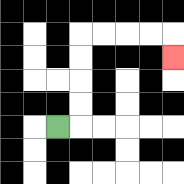{'start': '[2, 5]', 'end': '[7, 2]', 'path_directions': 'R,U,U,U,U,R,R,R,R,D', 'path_coordinates': '[[2, 5], [3, 5], [3, 4], [3, 3], [3, 2], [3, 1], [4, 1], [5, 1], [6, 1], [7, 1], [7, 2]]'}